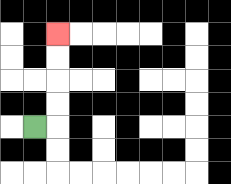{'start': '[1, 5]', 'end': '[2, 1]', 'path_directions': 'R,U,U,U,U', 'path_coordinates': '[[1, 5], [2, 5], [2, 4], [2, 3], [2, 2], [2, 1]]'}